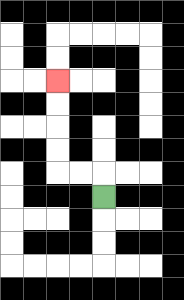{'start': '[4, 8]', 'end': '[2, 3]', 'path_directions': 'U,L,L,U,U,U,U', 'path_coordinates': '[[4, 8], [4, 7], [3, 7], [2, 7], [2, 6], [2, 5], [2, 4], [2, 3]]'}